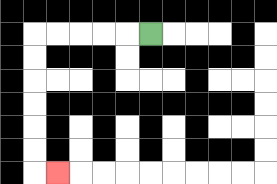{'start': '[6, 1]', 'end': '[2, 7]', 'path_directions': 'L,L,L,L,L,D,D,D,D,D,D,R', 'path_coordinates': '[[6, 1], [5, 1], [4, 1], [3, 1], [2, 1], [1, 1], [1, 2], [1, 3], [1, 4], [1, 5], [1, 6], [1, 7], [2, 7]]'}